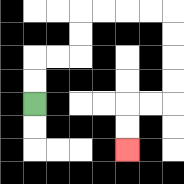{'start': '[1, 4]', 'end': '[5, 6]', 'path_directions': 'U,U,R,R,U,U,R,R,R,R,D,D,D,D,L,L,D,D', 'path_coordinates': '[[1, 4], [1, 3], [1, 2], [2, 2], [3, 2], [3, 1], [3, 0], [4, 0], [5, 0], [6, 0], [7, 0], [7, 1], [7, 2], [7, 3], [7, 4], [6, 4], [5, 4], [5, 5], [5, 6]]'}